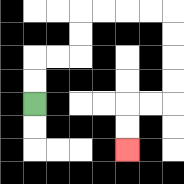{'start': '[1, 4]', 'end': '[5, 6]', 'path_directions': 'U,U,R,R,U,U,R,R,R,R,D,D,D,D,L,L,D,D', 'path_coordinates': '[[1, 4], [1, 3], [1, 2], [2, 2], [3, 2], [3, 1], [3, 0], [4, 0], [5, 0], [6, 0], [7, 0], [7, 1], [7, 2], [7, 3], [7, 4], [6, 4], [5, 4], [5, 5], [5, 6]]'}